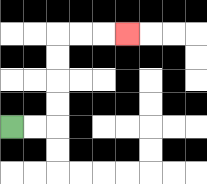{'start': '[0, 5]', 'end': '[5, 1]', 'path_directions': 'R,R,U,U,U,U,R,R,R', 'path_coordinates': '[[0, 5], [1, 5], [2, 5], [2, 4], [2, 3], [2, 2], [2, 1], [3, 1], [4, 1], [5, 1]]'}